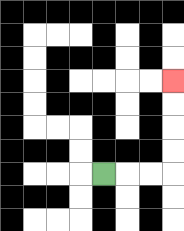{'start': '[4, 7]', 'end': '[7, 3]', 'path_directions': 'R,R,R,U,U,U,U', 'path_coordinates': '[[4, 7], [5, 7], [6, 7], [7, 7], [7, 6], [7, 5], [7, 4], [7, 3]]'}